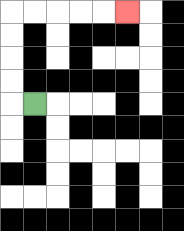{'start': '[1, 4]', 'end': '[5, 0]', 'path_directions': 'L,U,U,U,U,R,R,R,R,R', 'path_coordinates': '[[1, 4], [0, 4], [0, 3], [0, 2], [0, 1], [0, 0], [1, 0], [2, 0], [3, 0], [4, 0], [5, 0]]'}